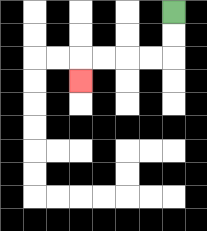{'start': '[7, 0]', 'end': '[3, 3]', 'path_directions': 'D,D,L,L,L,L,D', 'path_coordinates': '[[7, 0], [7, 1], [7, 2], [6, 2], [5, 2], [4, 2], [3, 2], [3, 3]]'}